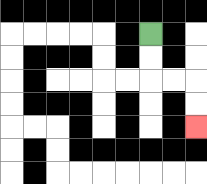{'start': '[6, 1]', 'end': '[8, 5]', 'path_directions': 'D,D,R,R,D,D', 'path_coordinates': '[[6, 1], [6, 2], [6, 3], [7, 3], [8, 3], [8, 4], [8, 5]]'}